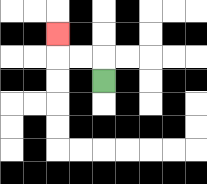{'start': '[4, 3]', 'end': '[2, 1]', 'path_directions': 'U,L,L,U', 'path_coordinates': '[[4, 3], [4, 2], [3, 2], [2, 2], [2, 1]]'}